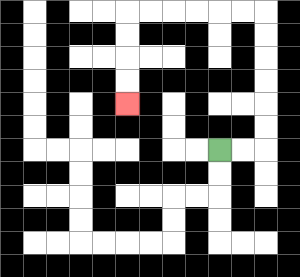{'start': '[9, 6]', 'end': '[5, 4]', 'path_directions': 'R,R,U,U,U,U,U,U,L,L,L,L,L,L,D,D,D,D', 'path_coordinates': '[[9, 6], [10, 6], [11, 6], [11, 5], [11, 4], [11, 3], [11, 2], [11, 1], [11, 0], [10, 0], [9, 0], [8, 0], [7, 0], [6, 0], [5, 0], [5, 1], [5, 2], [5, 3], [5, 4]]'}